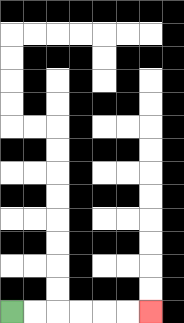{'start': '[0, 13]', 'end': '[6, 13]', 'path_directions': 'R,R,R,R,R,R', 'path_coordinates': '[[0, 13], [1, 13], [2, 13], [3, 13], [4, 13], [5, 13], [6, 13]]'}